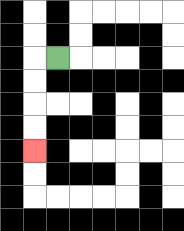{'start': '[2, 2]', 'end': '[1, 6]', 'path_directions': 'L,D,D,D,D', 'path_coordinates': '[[2, 2], [1, 2], [1, 3], [1, 4], [1, 5], [1, 6]]'}